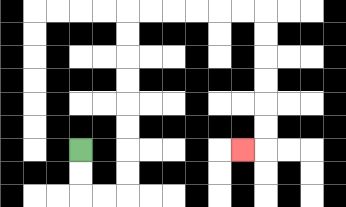{'start': '[3, 6]', 'end': '[10, 6]', 'path_directions': 'D,D,R,R,U,U,U,U,U,U,U,U,R,R,R,R,R,R,D,D,D,D,D,D,L', 'path_coordinates': '[[3, 6], [3, 7], [3, 8], [4, 8], [5, 8], [5, 7], [5, 6], [5, 5], [5, 4], [5, 3], [5, 2], [5, 1], [5, 0], [6, 0], [7, 0], [8, 0], [9, 0], [10, 0], [11, 0], [11, 1], [11, 2], [11, 3], [11, 4], [11, 5], [11, 6], [10, 6]]'}